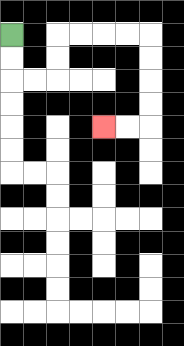{'start': '[0, 1]', 'end': '[4, 5]', 'path_directions': 'D,D,R,R,U,U,R,R,R,R,D,D,D,D,L,L', 'path_coordinates': '[[0, 1], [0, 2], [0, 3], [1, 3], [2, 3], [2, 2], [2, 1], [3, 1], [4, 1], [5, 1], [6, 1], [6, 2], [6, 3], [6, 4], [6, 5], [5, 5], [4, 5]]'}